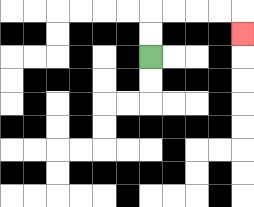{'start': '[6, 2]', 'end': '[10, 1]', 'path_directions': 'U,U,R,R,R,R,D', 'path_coordinates': '[[6, 2], [6, 1], [6, 0], [7, 0], [8, 0], [9, 0], [10, 0], [10, 1]]'}